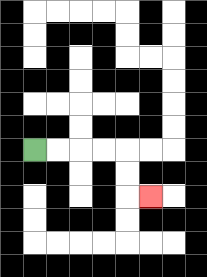{'start': '[1, 6]', 'end': '[6, 8]', 'path_directions': 'R,R,R,R,D,D,R', 'path_coordinates': '[[1, 6], [2, 6], [3, 6], [4, 6], [5, 6], [5, 7], [5, 8], [6, 8]]'}